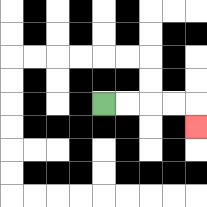{'start': '[4, 4]', 'end': '[8, 5]', 'path_directions': 'R,R,R,R,D', 'path_coordinates': '[[4, 4], [5, 4], [6, 4], [7, 4], [8, 4], [8, 5]]'}